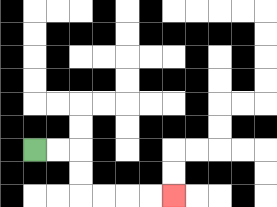{'start': '[1, 6]', 'end': '[7, 8]', 'path_directions': 'R,R,D,D,R,R,R,R', 'path_coordinates': '[[1, 6], [2, 6], [3, 6], [3, 7], [3, 8], [4, 8], [5, 8], [6, 8], [7, 8]]'}